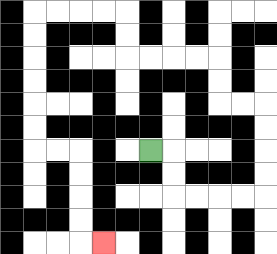{'start': '[6, 6]', 'end': '[4, 10]', 'path_directions': 'R,D,D,R,R,R,R,U,U,U,U,L,L,U,U,L,L,L,L,U,U,L,L,L,L,D,D,D,D,D,D,R,R,D,D,D,D,R', 'path_coordinates': '[[6, 6], [7, 6], [7, 7], [7, 8], [8, 8], [9, 8], [10, 8], [11, 8], [11, 7], [11, 6], [11, 5], [11, 4], [10, 4], [9, 4], [9, 3], [9, 2], [8, 2], [7, 2], [6, 2], [5, 2], [5, 1], [5, 0], [4, 0], [3, 0], [2, 0], [1, 0], [1, 1], [1, 2], [1, 3], [1, 4], [1, 5], [1, 6], [2, 6], [3, 6], [3, 7], [3, 8], [3, 9], [3, 10], [4, 10]]'}